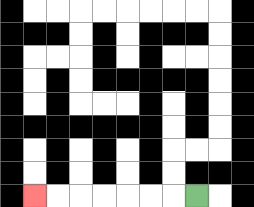{'start': '[8, 8]', 'end': '[1, 8]', 'path_directions': 'L,L,L,L,L,L,L', 'path_coordinates': '[[8, 8], [7, 8], [6, 8], [5, 8], [4, 8], [3, 8], [2, 8], [1, 8]]'}